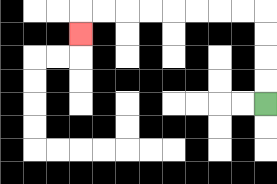{'start': '[11, 4]', 'end': '[3, 1]', 'path_directions': 'U,U,U,U,L,L,L,L,L,L,L,L,D', 'path_coordinates': '[[11, 4], [11, 3], [11, 2], [11, 1], [11, 0], [10, 0], [9, 0], [8, 0], [7, 0], [6, 0], [5, 0], [4, 0], [3, 0], [3, 1]]'}